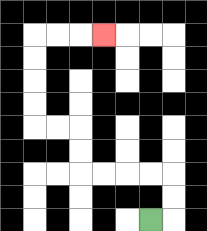{'start': '[6, 9]', 'end': '[4, 1]', 'path_directions': 'R,U,U,L,L,L,L,U,U,L,L,U,U,U,U,R,R,R', 'path_coordinates': '[[6, 9], [7, 9], [7, 8], [7, 7], [6, 7], [5, 7], [4, 7], [3, 7], [3, 6], [3, 5], [2, 5], [1, 5], [1, 4], [1, 3], [1, 2], [1, 1], [2, 1], [3, 1], [4, 1]]'}